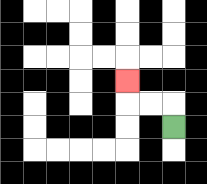{'start': '[7, 5]', 'end': '[5, 3]', 'path_directions': 'U,L,L,U', 'path_coordinates': '[[7, 5], [7, 4], [6, 4], [5, 4], [5, 3]]'}